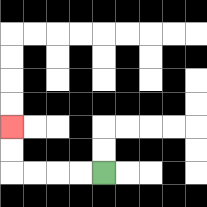{'start': '[4, 7]', 'end': '[0, 5]', 'path_directions': 'L,L,L,L,U,U', 'path_coordinates': '[[4, 7], [3, 7], [2, 7], [1, 7], [0, 7], [0, 6], [0, 5]]'}